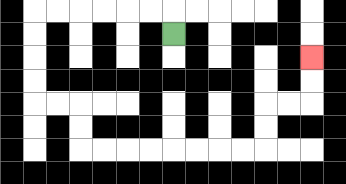{'start': '[7, 1]', 'end': '[13, 2]', 'path_directions': 'U,L,L,L,L,L,L,D,D,D,D,R,R,D,D,R,R,R,R,R,R,R,R,U,U,R,R,U,U', 'path_coordinates': '[[7, 1], [7, 0], [6, 0], [5, 0], [4, 0], [3, 0], [2, 0], [1, 0], [1, 1], [1, 2], [1, 3], [1, 4], [2, 4], [3, 4], [3, 5], [3, 6], [4, 6], [5, 6], [6, 6], [7, 6], [8, 6], [9, 6], [10, 6], [11, 6], [11, 5], [11, 4], [12, 4], [13, 4], [13, 3], [13, 2]]'}